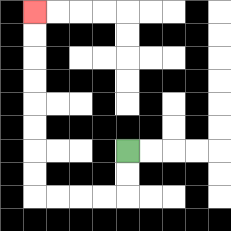{'start': '[5, 6]', 'end': '[1, 0]', 'path_directions': 'D,D,L,L,L,L,U,U,U,U,U,U,U,U', 'path_coordinates': '[[5, 6], [5, 7], [5, 8], [4, 8], [3, 8], [2, 8], [1, 8], [1, 7], [1, 6], [1, 5], [1, 4], [1, 3], [1, 2], [1, 1], [1, 0]]'}